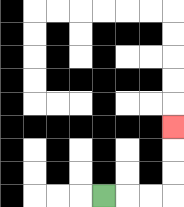{'start': '[4, 8]', 'end': '[7, 5]', 'path_directions': 'R,R,R,U,U,U', 'path_coordinates': '[[4, 8], [5, 8], [6, 8], [7, 8], [7, 7], [7, 6], [7, 5]]'}